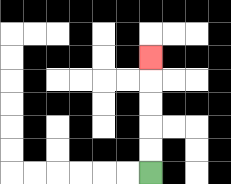{'start': '[6, 7]', 'end': '[6, 2]', 'path_directions': 'U,U,U,U,U', 'path_coordinates': '[[6, 7], [6, 6], [6, 5], [6, 4], [6, 3], [6, 2]]'}